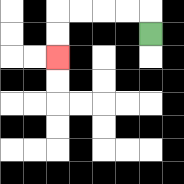{'start': '[6, 1]', 'end': '[2, 2]', 'path_directions': 'U,L,L,L,L,D,D', 'path_coordinates': '[[6, 1], [6, 0], [5, 0], [4, 0], [3, 0], [2, 0], [2, 1], [2, 2]]'}